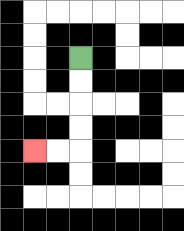{'start': '[3, 2]', 'end': '[1, 6]', 'path_directions': 'D,D,D,D,L,L', 'path_coordinates': '[[3, 2], [3, 3], [3, 4], [3, 5], [3, 6], [2, 6], [1, 6]]'}